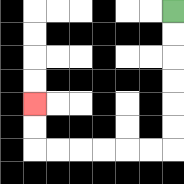{'start': '[7, 0]', 'end': '[1, 4]', 'path_directions': 'D,D,D,D,D,D,L,L,L,L,L,L,U,U', 'path_coordinates': '[[7, 0], [7, 1], [7, 2], [7, 3], [7, 4], [7, 5], [7, 6], [6, 6], [5, 6], [4, 6], [3, 6], [2, 6], [1, 6], [1, 5], [1, 4]]'}